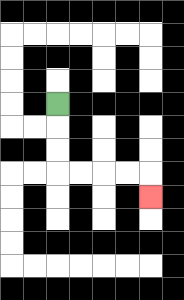{'start': '[2, 4]', 'end': '[6, 8]', 'path_directions': 'D,D,D,R,R,R,R,D', 'path_coordinates': '[[2, 4], [2, 5], [2, 6], [2, 7], [3, 7], [4, 7], [5, 7], [6, 7], [6, 8]]'}